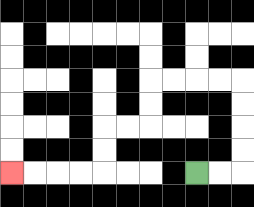{'start': '[8, 7]', 'end': '[0, 7]', 'path_directions': 'R,R,U,U,U,U,L,L,L,L,D,D,L,L,D,D,L,L,L,L', 'path_coordinates': '[[8, 7], [9, 7], [10, 7], [10, 6], [10, 5], [10, 4], [10, 3], [9, 3], [8, 3], [7, 3], [6, 3], [6, 4], [6, 5], [5, 5], [4, 5], [4, 6], [4, 7], [3, 7], [2, 7], [1, 7], [0, 7]]'}